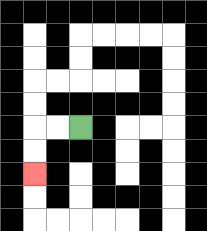{'start': '[3, 5]', 'end': '[1, 7]', 'path_directions': 'L,L,D,D', 'path_coordinates': '[[3, 5], [2, 5], [1, 5], [1, 6], [1, 7]]'}